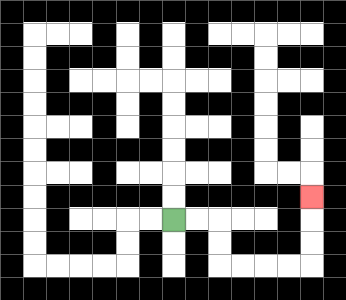{'start': '[7, 9]', 'end': '[13, 8]', 'path_directions': 'R,R,D,D,R,R,R,R,U,U,U', 'path_coordinates': '[[7, 9], [8, 9], [9, 9], [9, 10], [9, 11], [10, 11], [11, 11], [12, 11], [13, 11], [13, 10], [13, 9], [13, 8]]'}